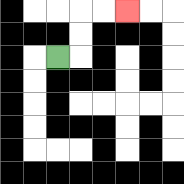{'start': '[2, 2]', 'end': '[5, 0]', 'path_directions': 'R,U,U,R,R', 'path_coordinates': '[[2, 2], [3, 2], [3, 1], [3, 0], [4, 0], [5, 0]]'}